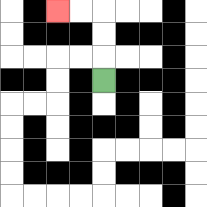{'start': '[4, 3]', 'end': '[2, 0]', 'path_directions': 'U,U,U,L,L', 'path_coordinates': '[[4, 3], [4, 2], [4, 1], [4, 0], [3, 0], [2, 0]]'}